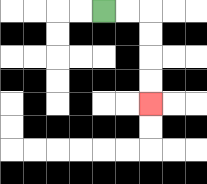{'start': '[4, 0]', 'end': '[6, 4]', 'path_directions': 'R,R,D,D,D,D', 'path_coordinates': '[[4, 0], [5, 0], [6, 0], [6, 1], [6, 2], [6, 3], [6, 4]]'}